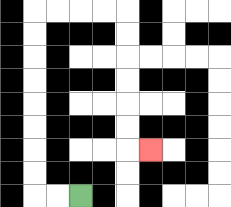{'start': '[3, 8]', 'end': '[6, 6]', 'path_directions': 'L,L,U,U,U,U,U,U,U,U,R,R,R,R,D,D,D,D,D,D,R', 'path_coordinates': '[[3, 8], [2, 8], [1, 8], [1, 7], [1, 6], [1, 5], [1, 4], [1, 3], [1, 2], [1, 1], [1, 0], [2, 0], [3, 0], [4, 0], [5, 0], [5, 1], [5, 2], [5, 3], [5, 4], [5, 5], [5, 6], [6, 6]]'}